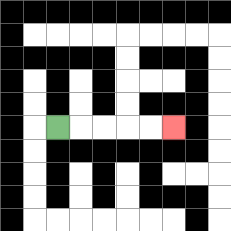{'start': '[2, 5]', 'end': '[7, 5]', 'path_directions': 'R,R,R,R,R', 'path_coordinates': '[[2, 5], [3, 5], [4, 5], [5, 5], [6, 5], [7, 5]]'}